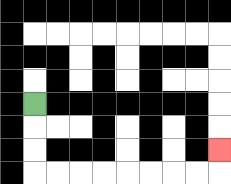{'start': '[1, 4]', 'end': '[9, 6]', 'path_directions': 'D,D,D,R,R,R,R,R,R,R,R,U', 'path_coordinates': '[[1, 4], [1, 5], [1, 6], [1, 7], [2, 7], [3, 7], [4, 7], [5, 7], [6, 7], [7, 7], [8, 7], [9, 7], [9, 6]]'}